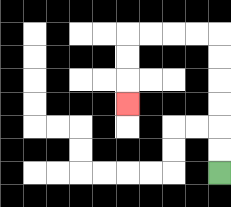{'start': '[9, 7]', 'end': '[5, 4]', 'path_directions': 'U,U,U,U,U,U,L,L,L,L,D,D,D', 'path_coordinates': '[[9, 7], [9, 6], [9, 5], [9, 4], [9, 3], [9, 2], [9, 1], [8, 1], [7, 1], [6, 1], [5, 1], [5, 2], [5, 3], [5, 4]]'}